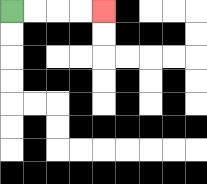{'start': '[0, 0]', 'end': '[4, 0]', 'path_directions': 'R,R,R,R', 'path_coordinates': '[[0, 0], [1, 0], [2, 0], [3, 0], [4, 0]]'}